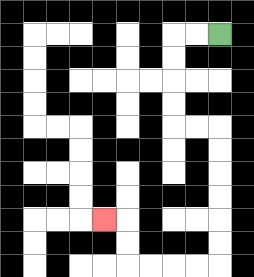{'start': '[9, 1]', 'end': '[4, 9]', 'path_directions': 'L,L,D,D,D,D,R,R,D,D,D,D,D,D,L,L,L,L,U,U,L', 'path_coordinates': '[[9, 1], [8, 1], [7, 1], [7, 2], [7, 3], [7, 4], [7, 5], [8, 5], [9, 5], [9, 6], [9, 7], [9, 8], [9, 9], [9, 10], [9, 11], [8, 11], [7, 11], [6, 11], [5, 11], [5, 10], [5, 9], [4, 9]]'}